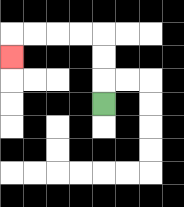{'start': '[4, 4]', 'end': '[0, 2]', 'path_directions': 'U,U,U,L,L,L,L,D', 'path_coordinates': '[[4, 4], [4, 3], [4, 2], [4, 1], [3, 1], [2, 1], [1, 1], [0, 1], [0, 2]]'}